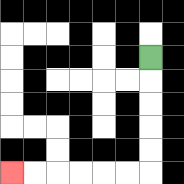{'start': '[6, 2]', 'end': '[0, 7]', 'path_directions': 'D,D,D,D,D,L,L,L,L,L,L', 'path_coordinates': '[[6, 2], [6, 3], [6, 4], [6, 5], [6, 6], [6, 7], [5, 7], [4, 7], [3, 7], [2, 7], [1, 7], [0, 7]]'}